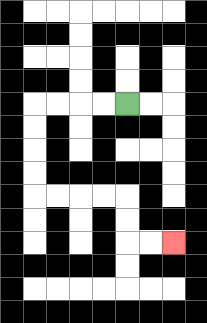{'start': '[5, 4]', 'end': '[7, 10]', 'path_directions': 'L,L,L,L,D,D,D,D,R,R,R,R,D,D,R,R', 'path_coordinates': '[[5, 4], [4, 4], [3, 4], [2, 4], [1, 4], [1, 5], [1, 6], [1, 7], [1, 8], [2, 8], [3, 8], [4, 8], [5, 8], [5, 9], [5, 10], [6, 10], [7, 10]]'}